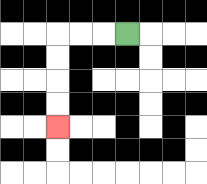{'start': '[5, 1]', 'end': '[2, 5]', 'path_directions': 'L,L,L,D,D,D,D', 'path_coordinates': '[[5, 1], [4, 1], [3, 1], [2, 1], [2, 2], [2, 3], [2, 4], [2, 5]]'}